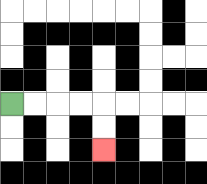{'start': '[0, 4]', 'end': '[4, 6]', 'path_directions': 'R,R,R,R,D,D', 'path_coordinates': '[[0, 4], [1, 4], [2, 4], [3, 4], [4, 4], [4, 5], [4, 6]]'}